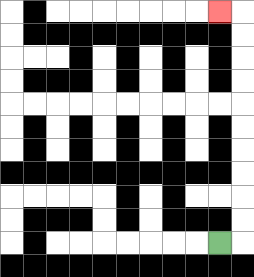{'start': '[9, 10]', 'end': '[9, 0]', 'path_directions': 'R,U,U,U,U,U,U,U,U,U,U,L', 'path_coordinates': '[[9, 10], [10, 10], [10, 9], [10, 8], [10, 7], [10, 6], [10, 5], [10, 4], [10, 3], [10, 2], [10, 1], [10, 0], [9, 0]]'}